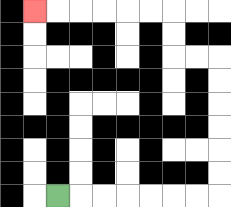{'start': '[2, 8]', 'end': '[1, 0]', 'path_directions': 'R,R,R,R,R,R,R,U,U,U,U,U,U,L,L,U,U,L,L,L,L,L,L', 'path_coordinates': '[[2, 8], [3, 8], [4, 8], [5, 8], [6, 8], [7, 8], [8, 8], [9, 8], [9, 7], [9, 6], [9, 5], [9, 4], [9, 3], [9, 2], [8, 2], [7, 2], [7, 1], [7, 0], [6, 0], [5, 0], [4, 0], [3, 0], [2, 0], [1, 0]]'}